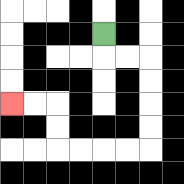{'start': '[4, 1]', 'end': '[0, 4]', 'path_directions': 'D,R,R,D,D,D,D,L,L,L,L,U,U,L,L', 'path_coordinates': '[[4, 1], [4, 2], [5, 2], [6, 2], [6, 3], [6, 4], [6, 5], [6, 6], [5, 6], [4, 6], [3, 6], [2, 6], [2, 5], [2, 4], [1, 4], [0, 4]]'}